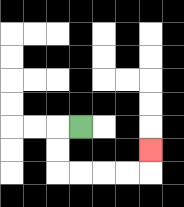{'start': '[3, 5]', 'end': '[6, 6]', 'path_directions': 'L,D,D,R,R,R,R,U', 'path_coordinates': '[[3, 5], [2, 5], [2, 6], [2, 7], [3, 7], [4, 7], [5, 7], [6, 7], [6, 6]]'}